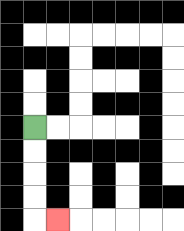{'start': '[1, 5]', 'end': '[2, 9]', 'path_directions': 'D,D,D,D,R', 'path_coordinates': '[[1, 5], [1, 6], [1, 7], [1, 8], [1, 9], [2, 9]]'}